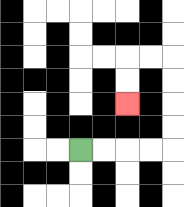{'start': '[3, 6]', 'end': '[5, 4]', 'path_directions': 'R,R,R,R,U,U,U,U,L,L,D,D', 'path_coordinates': '[[3, 6], [4, 6], [5, 6], [6, 6], [7, 6], [7, 5], [7, 4], [7, 3], [7, 2], [6, 2], [5, 2], [5, 3], [5, 4]]'}